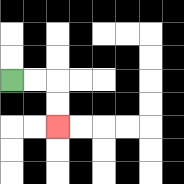{'start': '[0, 3]', 'end': '[2, 5]', 'path_directions': 'R,R,D,D', 'path_coordinates': '[[0, 3], [1, 3], [2, 3], [2, 4], [2, 5]]'}